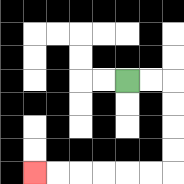{'start': '[5, 3]', 'end': '[1, 7]', 'path_directions': 'R,R,D,D,D,D,L,L,L,L,L,L', 'path_coordinates': '[[5, 3], [6, 3], [7, 3], [7, 4], [7, 5], [7, 6], [7, 7], [6, 7], [5, 7], [4, 7], [3, 7], [2, 7], [1, 7]]'}